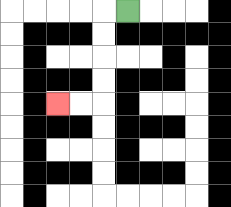{'start': '[5, 0]', 'end': '[2, 4]', 'path_directions': 'L,D,D,D,D,L,L', 'path_coordinates': '[[5, 0], [4, 0], [4, 1], [4, 2], [4, 3], [4, 4], [3, 4], [2, 4]]'}